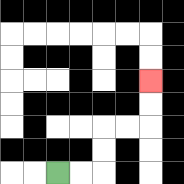{'start': '[2, 7]', 'end': '[6, 3]', 'path_directions': 'R,R,U,U,R,R,U,U', 'path_coordinates': '[[2, 7], [3, 7], [4, 7], [4, 6], [4, 5], [5, 5], [6, 5], [6, 4], [6, 3]]'}